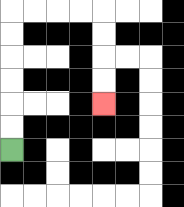{'start': '[0, 6]', 'end': '[4, 4]', 'path_directions': 'U,U,U,U,U,U,R,R,R,R,D,D,D,D', 'path_coordinates': '[[0, 6], [0, 5], [0, 4], [0, 3], [0, 2], [0, 1], [0, 0], [1, 0], [2, 0], [3, 0], [4, 0], [4, 1], [4, 2], [4, 3], [4, 4]]'}